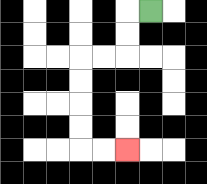{'start': '[6, 0]', 'end': '[5, 6]', 'path_directions': 'L,D,D,L,L,D,D,D,D,R,R', 'path_coordinates': '[[6, 0], [5, 0], [5, 1], [5, 2], [4, 2], [3, 2], [3, 3], [3, 4], [3, 5], [3, 6], [4, 6], [5, 6]]'}